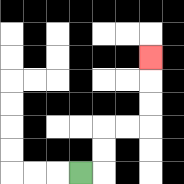{'start': '[3, 7]', 'end': '[6, 2]', 'path_directions': 'R,U,U,R,R,U,U,U', 'path_coordinates': '[[3, 7], [4, 7], [4, 6], [4, 5], [5, 5], [6, 5], [6, 4], [6, 3], [6, 2]]'}